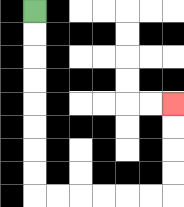{'start': '[1, 0]', 'end': '[7, 4]', 'path_directions': 'D,D,D,D,D,D,D,D,R,R,R,R,R,R,U,U,U,U', 'path_coordinates': '[[1, 0], [1, 1], [1, 2], [1, 3], [1, 4], [1, 5], [1, 6], [1, 7], [1, 8], [2, 8], [3, 8], [4, 8], [5, 8], [6, 8], [7, 8], [7, 7], [7, 6], [7, 5], [7, 4]]'}